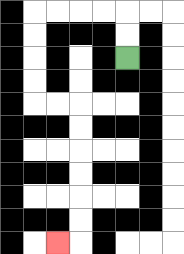{'start': '[5, 2]', 'end': '[2, 10]', 'path_directions': 'U,U,L,L,L,L,D,D,D,D,R,R,D,D,D,D,D,D,L', 'path_coordinates': '[[5, 2], [5, 1], [5, 0], [4, 0], [3, 0], [2, 0], [1, 0], [1, 1], [1, 2], [1, 3], [1, 4], [2, 4], [3, 4], [3, 5], [3, 6], [3, 7], [3, 8], [3, 9], [3, 10], [2, 10]]'}